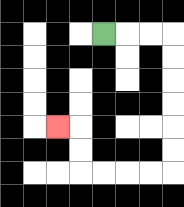{'start': '[4, 1]', 'end': '[2, 5]', 'path_directions': 'R,R,R,D,D,D,D,D,D,L,L,L,L,U,U,L', 'path_coordinates': '[[4, 1], [5, 1], [6, 1], [7, 1], [7, 2], [7, 3], [7, 4], [7, 5], [7, 6], [7, 7], [6, 7], [5, 7], [4, 7], [3, 7], [3, 6], [3, 5], [2, 5]]'}